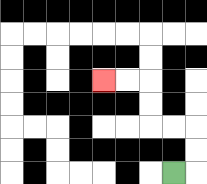{'start': '[7, 7]', 'end': '[4, 3]', 'path_directions': 'R,U,U,L,L,U,U,L,L', 'path_coordinates': '[[7, 7], [8, 7], [8, 6], [8, 5], [7, 5], [6, 5], [6, 4], [6, 3], [5, 3], [4, 3]]'}